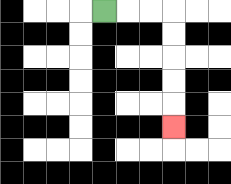{'start': '[4, 0]', 'end': '[7, 5]', 'path_directions': 'R,R,R,D,D,D,D,D', 'path_coordinates': '[[4, 0], [5, 0], [6, 0], [7, 0], [7, 1], [7, 2], [7, 3], [7, 4], [7, 5]]'}